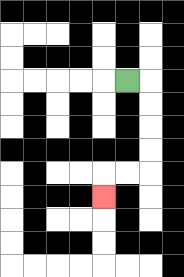{'start': '[5, 3]', 'end': '[4, 8]', 'path_directions': 'R,D,D,D,D,L,L,D', 'path_coordinates': '[[5, 3], [6, 3], [6, 4], [6, 5], [6, 6], [6, 7], [5, 7], [4, 7], [4, 8]]'}